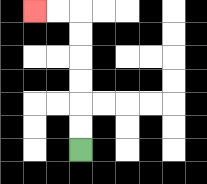{'start': '[3, 6]', 'end': '[1, 0]', 'path_directions': 'U,U,U,U,U,U,L,L', 'path_coordinates': '[[3, 6], [3, 5], [3, 4], [3, 3], [3, 2], [3, 1], [3, 0], [2, 0], [1, 0]]'}